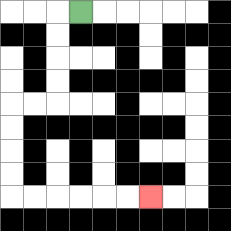{'start': '[3, 0]', 'end': '[6, 8]', 'path_directions': 'L,D,D,D,D,L,L,D,D,D,D,R,R,R,R,R,R', 'path_coordinates': '[[3, 0], [2, 0], [2, 1], [2, 2], [2, 3], [2, 4], [1, 4], [0, 4], [0, 5], [0, 6], [0, 7], [0, 8], [1, 8], [2, 8], [3, 8], [4, 8], [5, 8], [6, 8]]'}